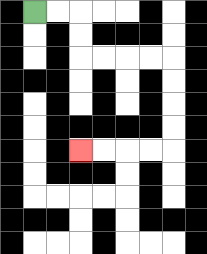{'start': '[1, 0]', 'end': '[3, 6]', 'path_directions': 'R,R,D,D,R,R,R,R,D,D,D,D,L,L,L,L', 'path_coordinates': '[[1, 0], [2, 0], [3, 0], [3, 1], [3, 2], [4, 2], [5, 2], [6, 2], [7, 2], [7, 3], [7, 4], [7, 5], [7, 6], [6, 6], [5, 6], [4, 6], [3, 6]]'}